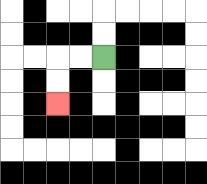{'start': '[4, 2]', 'end': '[2, 4]', 'path_directions': 'L,L,D,D', 'path_coordinates': '[[4, 2], [3, 2], [2, 2], [2, 3], [2, 4]]'}